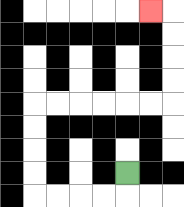{'start': '[5, 7]', 'end': '[6, 0]', 'path_directions': 'D,L,L,L,L,U,U,U,U,R,R,R,R,R,R,U,U,U,U,L', 'path_coordinates': '[[5, 7], [5, 8], [4, 8], [3, 8], [2, 8], [1, 8], [1, 7], [1, 6], [1, 5], [1, 4], [2, 4], [3, 4], [4, 4], [5, 4], [6, 4], [7, 4], [7, 3], [7, 2], [7, 1], [7, 0], [6, 0]]'}